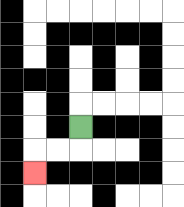{'start': '[3, 5]', 'end': '[1, 7]', 'path_directions': 'D,L,L,D', 'path_coordinates': '[[3, 5], [3, 6], [2, 6], [1, 6], [1, 7]]'}